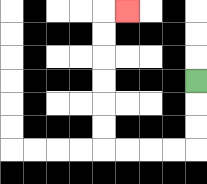{'start': '[8, 3]', 'end': '[5, 0]', 'path_directions': 'D,D,D,L,L,L,L,U,U,U,U,U,U,R', 'path_coordinates': '[[8, 3], [8, 4], [8, 5], [8, 6], [7, 6], [6, 6], [5, 6], [4, 6], [4, 5], [4, 4], [4, 3], [4, 2], [4, 1], [4, 0], [5, 0]]'}